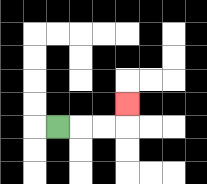{'start': '[2, 5]', 'end': '[5, 4]', 'path_directions': 'R,R,R,U', 'path_coordinates': '[[2, 5], [3, 5], [4, 5], [5, 5], [5, 4]]'}